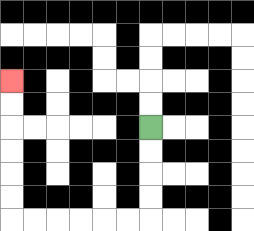{'start': '[6, 5]', 'end': '[0, 3]', 'path_directions': 'D,D,D,D,L,L,L,L,L,L,U,U,U,U,U,U', 'path_coordinates': '[[6, 5], [6, 6], [6, 7], [6, 8], [6, 9], [5, 9], [4, 9], [3, 9], [2, 9], [1, 9], [0, 9], [0, 8], [0, 7], [0, 6], [0, 5], [0, 4], [0, 3]]'}